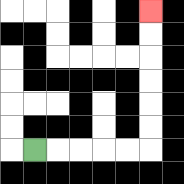{'start': '[1, 6]', 'end': '[6, 0]', 'path_directions': 'R,R,R,R,R,U,U,U,U,U,U', 'path_coordinates': '[[1, 6], [2, 6], [3, 6], [4, 6], [5, 6], [6, 6], [6, 5], [6, 4], [6, 3], [6, 2], [6, 1], [6, 0]]'}